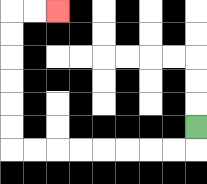{'start': '[8, 5]', 'end': '[2, 0]', 'path_directions': 'D,L,L,L,L,L,L,L,L,U,U,U,U,U,U,R,R', 'path_coordinates': '[[8, 5], [8, 6], [7, 6], [6, 6], [5, 6], [4, 6], [3, 6], [2, 6], [1, 6], [0, 6], [0, 5], [0, 4], [0, 3], [0, 2], [0, 1], [0, 0], [1, 0], [2, 0]]'}